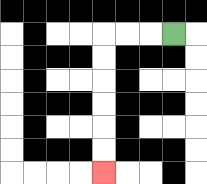{'start': '[7, 1]', 'end': '[4, 7]', 'path_directions': 'L,L,L,D,D,D,D,D,D', 'path_coordinates': '[[7, 1], [6, 1], [5, 1], [4, 1], [4, 2], [4, 3], [4, 4], [4, 5], [4, 6], [4, 7]]'}